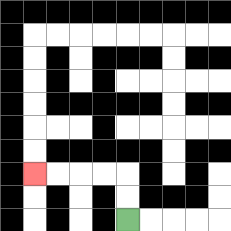{'start': '[5, 9]', 'end': '[1, 7]', 'path_directions': 'U,U,L,L,L,L', 'path_coordinates': '[[5, 9], [5, 8], [5, 7], [4, 7], [3, 7], [2, 7], [1, 7]]'}